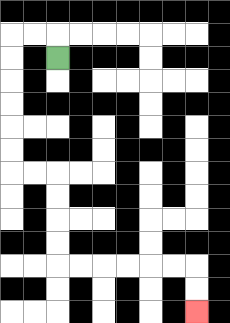{'start': '[2, 2]', 'end': '[8, 13]', 'path_directions': 'U,L,L,D,D,D,D,D,D,R,R,D,D,D,D,R,R,R,R,R,R,D,D', 'path_coordinates': '[[2, 2], [2, 1], [1, 1], [0, 1], [0, 2], [0, 3], [0, 4], [0, 5], [0, 6], [0, 7], [1, 7], [2, 7], [2, 8], [2, 9], [2, 10], [2, 11], [3, 11], [4, 11], [5, 11], [6, 11], [7, 11], [8, 11], [8, 12], [8, 13]]'}